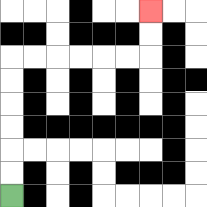{'start': '[0, 8]', 'end': '[6, 0]', 'path_directions': 'U,U,U,U,U,U,R,R,R,R,R,R,U,U', 'path_coordinates': '[[0, 8], [0, 7], [0, 6], [0, 5], [0, 4], [0, 3], [0, 2], [1, 2], [2, 2], [3, 2], [4, 2], [5, 2], [6, 2], [6, 1], [6, 0]]'}